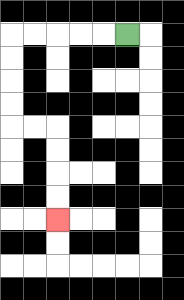{'start': '[5, 1]', 'end': '[2, 9]', 'path_directions': 'L,L,L,L,L,D,D,D,D,R,R,D,D,D,D', 'path_coordinates': '[[5, 1], [4, 1], [3, 1], [2, 1], [1, 1], [0, 1], [0, 2], [0, 3], [0, 4], [0, 5], [1, 5], [2, 5], [2, 6], [2, 7], [2, 8], [2, 9]]'}